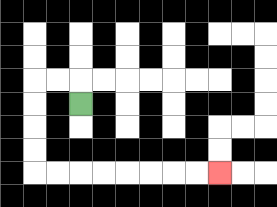{'start': '[3, 4]', 'end': '[9, 7]', 'path_directions': 'U,L,L,D,D,D,D,R,R,R,R,R,R,R,R', 'path_coordinates': '[[3, 4], [3, 3], [2, 3], [1, 3], [1, 4], [1, 5], [1, 6], [1, 7], [2, 7], [3, 7], [4, 7], [5, 7], [6, 7], [7, 7], [8, 7], [9, 7]]'}